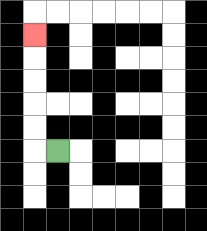{'start': '[2, 6]', 'end': '[1, 1]', 'path_directions': 'L,U,U,U,U,U', 'path_coordinates': '[[2, 6], [1, 6], [1, 5], [1, 4], [1, 3], [1, 2], [1, 1]]'}